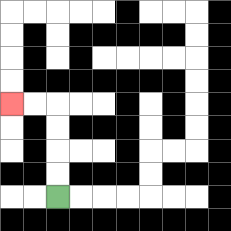{'start': '[2, 8]', 'end': '[0, 4]', 'path_directions': 'U,U,U,U,L,L', 'path_coordinates': '[[2, 8], [2, 7], [2, 6], [2, 5], [2, 4], [1, 4], [0, 4]]'}